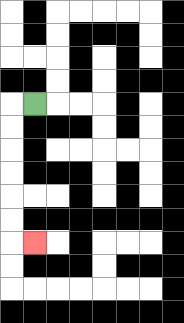{'start': '[1, 4]', 'end': '[1, 10]', 'path_directions': 'L,D,D,D,D,D,D,R', 'path_coordinates': '[[1, 4], [0, 4], [0, 5], [0, 6], [0, 7], [0, 8], [0, 9], [0, 10], [1, 10]]'}